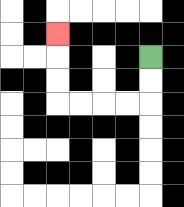{'start': '[6, 2]', 'end': '[2, 1]', 'path_directions': 'D,D,L,L,L,L,U,U,U', 'path_coordinates': '[[6, 2], [6, 3], [6, 4], [5, 4], [4, 4], [3, 4], [2, 4], [2, 3], [2, 2], [2, 1]]'}